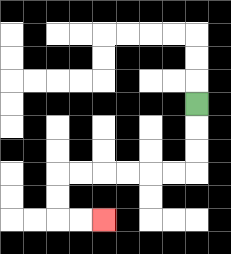{'start': '[8, 4]', 'end': '[4, 9]', 'path_directions': 'D,D,D,L,L,L,L,L,L,D,D,R,R', 'path_coordinates': '[[8, 4], [8, 5], [8, 6], [8, 7], [7, 7], [6, 7], [5, 7], [4, 7], [3, 7], [2, 7], [2, 8], [2, 9], [3, 9], [4, 9]]'}